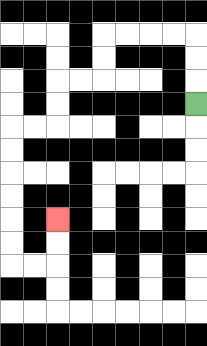{'start': '[8, 4]', 'end': '[2, 9]', 'path_directions': 'U,U,U,L,L,L,L,D,D,L,L,D,D,L,L,D,D,D,D,D,D,R,R,U,U', 'path_coordinates': '[[8, 4], [8, 3], [8, 2], [8, 1], [7, 1], [6, 1], [5, 1], [4, 1], [4, 2], [4, 3], [3, 3], [2, 3], [2, 4], [2, 5], [1, 5], [0, 5], [0, 6], [0, 7], [0, 8], [0, 9], [0, 10], [0, 11], [1, 11], [2, 11], [2, 10], [2, 9]]'}